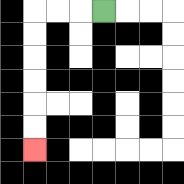{'start': '[4, 0]', 'end': '[1, 6]', 'path_directions': 'L,L,L,D,D,D,D,D,D', 'path_coordinates': '[[4, 0], [3, 0], [2, 0], [1, 0], [1, 1], [1, 2], [1, 3], [1, 4], [1, 5], [1, 6]]'}